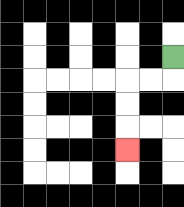{'start': '[7, 2]', 'end': '[5, 6]', 'path_directions': 'D,L,L,D,D,D', 'path_coordinates': '[[7, 2], [7, 3], [6, 3], [5, 3], [5, 4], [5, 5], [5, 6]]'}